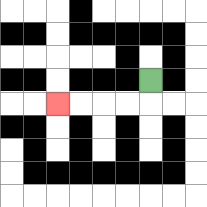{'start': '[6, 3]', 'end': '[2, 4]', 'path_directions': 'D,L,L,L,L', 'path_coordinates': '[[6, 3], [6, 4], [5, 4], [4, 4], [3, 4], [2, 4]]'}